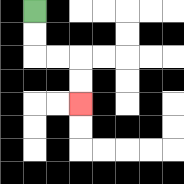{'start': '[1, 0]', 'end': '[3, 4]', 'path_directions': 'D,D,R,R,D,D', 'path_coordinates': '[[1, 0], [1, 1], [1, 2], [2, 2], [3, 2], [3, 3], [3, 4]]'}